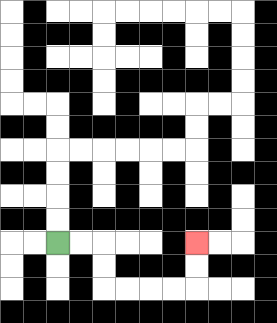{'start': '[2, 10]', 'end': '[8, 10]', 'path_directions': 'R,R,D,D,R,R,R,R,U,U', 'path_coordinates': '[[2, 10], [3, 10], [4, 10], [4, 11], [4, 12], [5, 12], [6, 12], [7, 12], [8, 12], [8, 11], [8, 10]]'}